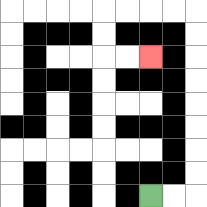{'start': '[6, 8]', 'end': '[6, 2]', 'path_directions': 'R,R,U,U,U,U,U,U,U,U,L,L,L,L,D,D,R,R', 'path_coordinates': '[[6, 8], [7, 8], [8, 8], [8, 7], [8, 6], [8, 5], [8, 4], [8, 3], [8, 2], [8, 1], [8, 0], [7, 0], [6, 0], [5, 0], [4, 0], [4, 1], [4, 2], [5, 2], [6, 2]]'}